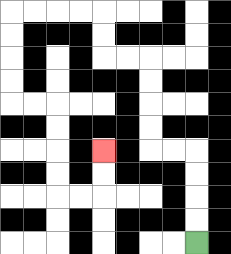{'start': '[8, 10]', 'end': '[4, 6]', 'path_directions': 'U,U,U,U,L,L,U,U,U,U,L,L,U,U,L,L,L,L,D,D,D,D,R,R,D,D,D,D,R,R,U,U', 'path_coordinates': '[[8, 10], [8, 9], [8, 8], [8, 7], [8, 6], [7, 6], [6, 6], [6, 5], [6, 4], [6, 3], [6, 2], [5, 2], [4, 2], [4, 1], [4, 0], [3, 0], [2, 0], [1, 0], [0, 0], [0, 1], [0, 2], [0, 3], [0, 4], [1, 4], [2, 4], [2, 5], [2, 6], [2, 7], [2, 8], [3, 8], [4, 8], [4, 7], [4, 6]]'}